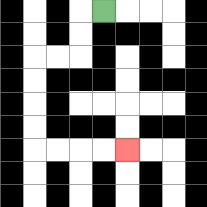{'start': '[4, 0]', 'end': '[5, 6]', 'path_directions': 'L,D,D,L,L,D,D,D,D,R,R,R,R', 'path_coordinates': '[[4, 0], [3, 0], [3, 1], [3, 2], [2, 2], [1, 2], [1, 3], [1, 4], [1, 5], [1, 6], [2, 6], [3, 6], [4, 6], [5, 6]]'}